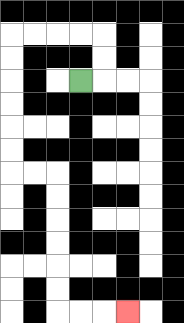{'start': '[3, 3]', 'end': '[5, 13]', 'path_directions': 'R,U,U,L,L,L,L,D,D,D,D,D,D,R,R,D,D,D,D,D,D,R,R,R', 'path_coordinates': '[[3, 3], [4, 3], [4, 2], [4, 1], [3, 1], [2, 1], [1, 1], [0, 1], [0, 2], [0, 3], [0, 4], [0, 5], [0, 6], [0, 7], [1, 7], [2, 7], [2, 8], [2, 9], [2, 10], [2, 11], [2, 12], [2, 13], [3, 13], [4, 13], [5, 13]]'}